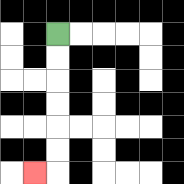{'start': '[2, 1]', 'end': '[1, 7]', 'path_directions': 'D,D,D,D,D,D,L', 'path_coordinates': '[[2, 1], [2, 2], [2, 3], [2, 4], [2, 5], [2, 6], [2, 7], [1, 7]]'}